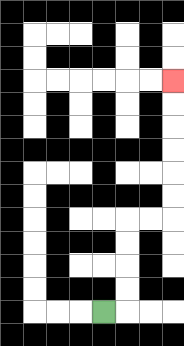{'start': '[4, 13]', 'end': '[7, 3]', 'path_directions': 'R,U,U,U,U,R,R,U,U,U,U,U,U', 'path_coordinates': '[[4, 13], [5, 13], [5, 12], [5, 11], [5, 10], [5, 9], [6, 9], [7, 9], [7, 8], [7, 7], [7, 6], [7, 5], [7, 4], [7, 3]]'}